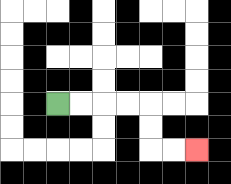{'start': '[2, 4]', 'end': '[8, 6]', 'path_directions': 'R,R,R,R,D,D,R,R', 'path_coordinates': '[[2, 4], [3, 4], [4, 4], [5, 4], [6, 4], [6, 5], [6, 6], [7, 6], [8, 6]]'}